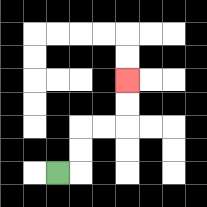{'start': '[2, 7]', 'end': '[5, 3]', 'path_directions': 'R,U,U,R,R,U,U', 'path_coordinates': '[[2, 7], [3, 7], [3, 6], [3, 5], [4, 5], [5, 5], [5, 4], [5, 3]]'}